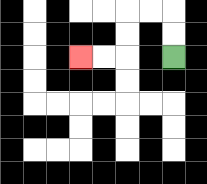{'start': '[7, 2]', 'end': '[3, 2]', 'path_directions': 'U,U,L,L,D,D,L,L', 'path_coordinates': '[[7, 2], [7, 1], [7, 0], [6, 0], [5, 0], [5, 1], [5, 2], [4, 2], [3, 2]]'}